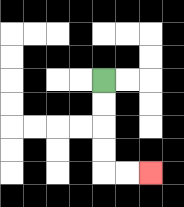{'start': '[4, 3]', 'end': '[6, 7]', 'path_directions': 'D,D,D,D,R,R', 'path_coordinates': '[[4, 3], [4, 4], [4, 5], [4, 6], [4, 7], [5, 7], [6, 7]]'}